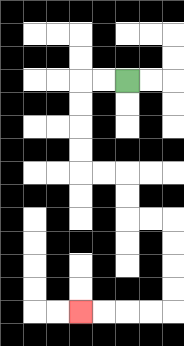{'start': '[5, 3]', 'end': '[3, 13]', 'path_directions': 'L,L,D,D,D,D,R,R,D,D,R,R,D,D,D,D,L,L,L,L', 'path_coordinates': '[[5, 3], [4, 3], [3, 3], [3, 4], [3, 5], [3, 6], [3, 7], [4, 7], [5, 7], [5, 8], [5, 9], [6, 9], [7, 9], [7, 10], [7, 11], [7, 12], [7, 13], [6, 13], [5, 13], [4, 13], [3, 13]]'}